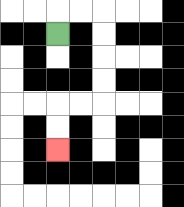{'start': '[2, 1]', 'end': '[2, 6]', 'path_directions': 'U,R,R,D,D,D,D,L,L,D,D', 'path_coordinates': '[[2, 1], [2, 0], [3, 0], [4, 0], [4, 1], [4, 2], [4, 3], [4, 4], [3, 4], [2, 4], [2, 5], [2, 6]]'}